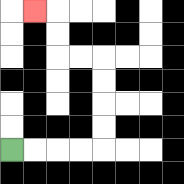{'start': '[0, 6]', 'end': '[1, 0]', 'path_directions': 'R,R,R,R,U,U,U,U,L,L,U,U,L', 'path_coordinates': '[[0, 6], [1, 6], [2, 6], [3, 6], [4, 6], [4, 5], [4, 4], [4, 3], [4, 2], [3, 2], [2, 2], [2, 1], [2, 0], [1, 0]]'}